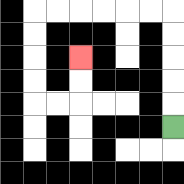{'start': '[7, 5]', 'end': '[3, 2]', 'path_directions': 'U,U,U,U,U,L,L,L,L,L,L,D,D,D,D,R,R,U,U', 'path_coordinates': '[[7, 5], [7, 4], [7, 3], [7, 2], [7, 1], [7, 0], [6, 0], [5, 0], [4, 0], [3, 0], [2, 0], [1, 0], [1, 1], [1, 2], [1, 3], [1, 4], [2, 4], [3, 4], [3, 3], [3, 2]]'}